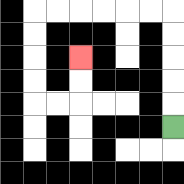{'start': '[7, 5]', 'end': '[3, 2]', 'path_directions': 'U,U,U,U,U,L,L,L,L,L,L,D,D,D,D,R,R,U,U', 'path_coordinates': '[[7, 5], [7, 4], [7, 3], [7, 2], [7, 1], [7, 0], [6, 0], [5, 0], [4, 0], [3, 0], [2, 0], [1, 0], [1, 1], [1, 2], [1, 3], [1, 4], [2, 4], [3, 4], [3, 3], [3, 2]]'}